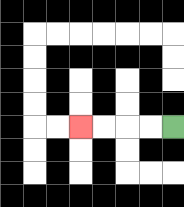{'start': '[7, 5]', 'end': '[3, 5]', 'path_directions': 'L,L,L,L', 'path_coordinates': '[[7, 5], [6, 5], [5, 5], [4, 5], [3, 5]]'}